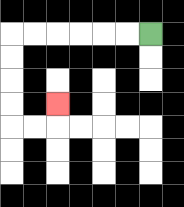{'start': '[6, 1]', 'end': '[2, 4]', 'path_directions': 'L,L,L,L,L,L,D,D,D,D,R,R,U', 'path_coordinates': '[[6, 1], [5, 1], [4, 1], [3, 1], [2, 1], [1, 1], [0, 1], [0, 2], [0, 3], [0, 4], [0, 5], [1, 5], [2, 5], [2, 4]]'}